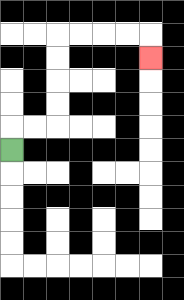{'start': '[0, 6]', 'end': '[6, 2]', 'path_directions': 'U,R,R,U,U,U,U,R,R,R,R,D', 'path_coordinates': '[[0, 6], [0, 5], [1, 5], [2, 5], [2, 4], [2, 3], [2, 2], [2, 1], [3, 1], [4, 1], [5, 1], [6, 1], [6, 2]]'}